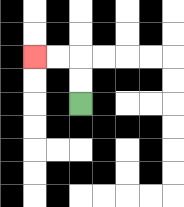{'start': '[3, 4]', 'end': '[1, 2]', 'path_directions': 'U,U,L,L', 'path_coordinates': '[[3, 4], [3, 3], [3, 2], [2, 2], [1, 2]]'}